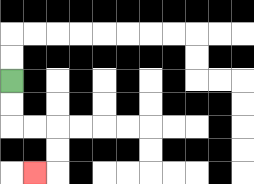{'start': '[0, 3]', 'end': '[1, 7]', 'path_directions': 'D,D,R,R,D,D,L', 'path_coordinates': '[[0, 3], [0, 4], [0, 5], [1, 5], [2, 5], [2, 6], [2, 7], [1, 7]]'}